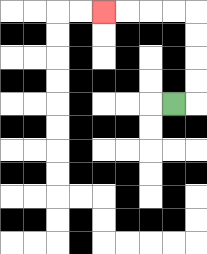{'start': '[7, 4]', 'end': '[4, 0]', 'path_directions': 'R,U,U,U,U,L,L,L,L', 'path_coordinates': '[[7, 4], [8, 4], [8, 3], [8, 2], [8, 1], [8, 0], [7, 0], [6, 0], [5, 0], [4, 0]]'}